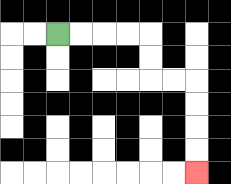{'start': '[2, 1]', 'end': '[8, 7]', 'path_directions': 'R,R,R,R,D,D,R,R,D,D,D,D', 'path_coordinates': '[[2, 1], [3, 1], [4, 1], [5, 1], [6, 1], [6, 2], [6, 3], [7, 3], [8, 3], [8, 4], [8, 5], [8, 6], [8, 7]]'}